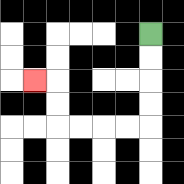{'start': '[6, 1]', 'end': '[1, 3]', 'path_directions': 'D,D,D,D,L,L,L,L,U,U,L', 'path_coordinates': '[[6, 1], [6, 2], [6, 3], [6, 4], [6, 5], [5, 5], [4, 5], [3, 5], [2, 5], [2, 4], [2, 3], [1, 3]]'}